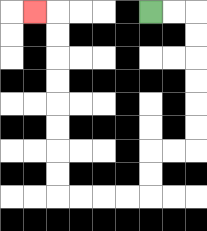{'start': '[6, 0]', 'end': '[1, 0]', 'path_directions': 'R,R,D,D,D,D,D,D,L,L,D,D,L,L,L,L,U,U,U,U,U,U,U,U,L', 'path_coordinates': '[[6, 0], [7, 0], [8, 0], [8, 1], [8, 2], [8, 3], [8, 4], [8, 5], [8, 6], [7, 6], [6, 6], [6, 7], [6, 8], [5, 8], [4, 8], [3, 8], [2, 8], [2, 7], [2, 6], [2, 5], [2, 4], [2, 3], [2, 2], [2, 1], [2, 0], [1, 0]]'}